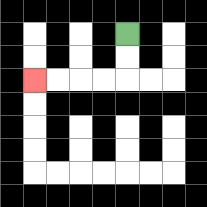{'start': '[5, 1]', 'end': '[1, 3]', 'path_directions': 'D,D,L,L,L,L', 'path_coordinates': '[[5, 1], [5, 2], [5, 3], [4, 3], [3, 3], [2, 3], [1, 3]]'}